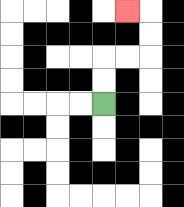{'start': '[4, 4]', 'end': '[5, 0]', 'path_directions': 'U,U,R,R,U,U,L', 'path_coordinates': '[[4, 4], [4, 3], [4, 2], [5, 2], [6, 2], [6, 1], [6, 0], [5, 0]]'}